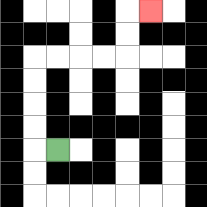{'start': '[2, 6]', 'end': '[6, 0]', 'path_directions': 'L,U,U,U,U,R,R,R,R,U,U,R', 'path_coordinates': '[[2, 6], [1, 6], [1, 5], [1, 4], [1, 3], [1, 2], [2, 2], [3, 2], [4, 2], [5, 2], [5, 1], [5, 0], [6, 0]]'}